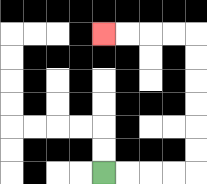{'start': '[4, 7]', 'end': '[4, 1]', 'path_directions': 'R,R,R,R,U,U,U,U,U,U,L,L,L,L', 'path_coordinates': '[[4, 7], [5, 7], [6, 7], [7, 7], [8, 7], [8, 6], [8, 5], [8, 4], [8, 3], [8, 2], [8, 1], [7, 1], [6, 1], [5, 1], [4, 1]]'}